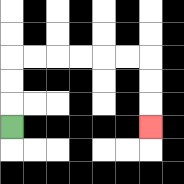{'start': '[0, 5]', 'end': '[6, 5]', 'path_directions': 'U,U,U,R,R,R,R,R,R,D,D,D', 'path_coordinates': '[[0, 5], [0, 4], [0, 3], [0, 2], [1, 2], [2, 2], [3, 2], [4, 2], [5, 2], [6, 2], [6, 3], [6, 4], [6, 5]]'}